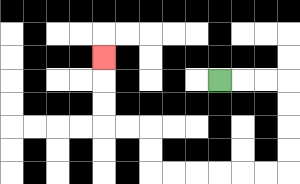{'start': '[9, 3]', 'end': '[4, 2]', 'path_directions': 'R,R,R,D,D,D,D,L,L,L,L,L,L,U,U,L,L,U,U,U', 'path_coordinates': '[[9, 3], [10, 3], [11, 3], [12, 3], [12, 4], [12, 5], [12, 6], [12, 7], [11, 7], [10, 7], [9, 7], [8, 7], [7, 7], [6, 7], [6, 6], [6, 5], [5, 5], [4, 5], [4, 4], [4, 3], [4, 2]]'}